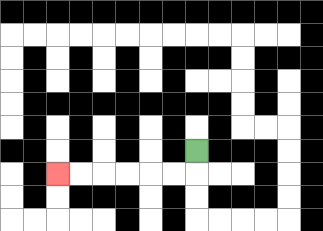{'start': '[8, 6]', 'end': '[2, 7]', 'path_directions': 'D,L,L,L,L,L,L', 'path_coordinates': '[[8, 6], [8, 7], [7, 7], [6, 7], [5, 7], [4, 7], [3, 7], [2, 7]]'}